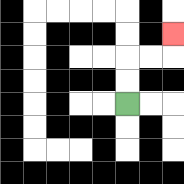{'start': '[5, 4]', 'end': '[7, 1]', 'path_directions': 'U,U,R,R,U', 'path_coordinates': '[[5, 4], [5, 3], [5, 2], [6, 2], [7, 2], [7, 1]]'}